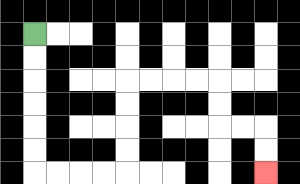{'start': '[1, 1]', 'end': '[11, 7]', 'path_directions': 'D,D,D,D,D,D,R,R,R,R,U,U,U,U,R,R,R,R,D,D,R,R,D,D', 'path_coordinates': '[[1, 1], [1, 2], [1, 3], [1, 4], [1, 5], [1, 6], [1, 7], [2, 7], [3, 7], [4, 7], [5, 7], [5, 6], [5, 5], [5, 4], [5, 3], [6, 3], [7, 3], [8, 3], [9, 3], [9, 4], [9, 5], [10, 5], [11, 5], [11, 6], [11, 7]]'}